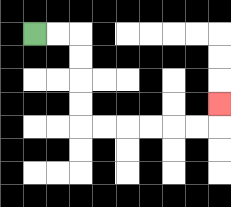{'start': '[1, 1]', 'end': '[9, 4]', 'path_directions': 'R,R,D,D,D,D,R,R,R,R,R,R,U', 'path_coordinates': '[[1, 1], [2, 1], [3, 1], [3, 2], [3, 3], [3, 4], [3, 5], [4, 5], [5, 5], [6, 5], [7, 5], [8, 5], [9, 5], [9, 4]]'}